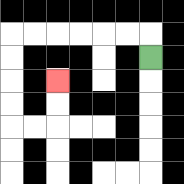{'start': '[6, 2]', 'end': '[2, 3]', 'path_directions': 'U,L,L,L,L,L,L,D,D,D,D,R,R,U,U', 'path_coordinates': '[[6, 2], [6, 1], [5, 1], [4, 1], [3, 1], [2, 1], [1, 1], [0, 1], [0, 2], [0, 3], [0, 4], [0, 5], [1, 5], [2, 5], [2, 4], [2, 3]]'}